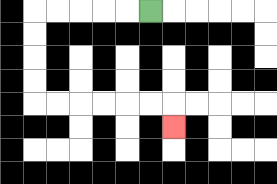{'start': '[6, 0]', 'end': '[7, 5]', 'path_directions': 'L,L,L,L,L,D,D,D,D,R,R,R,R,R,R,D', 'path_coordinates': '[[6, 0], [5, 0], [4, 0], [3, 0], [2, 0], [1, 0], [1, 1], [1, 2], [1, 3], [1, 4], [2, 4], [3, 4], [4, 4], [5, 4], [6, 4], [7, 4], [7, 5]]'}